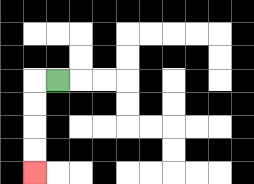{'start': '[2, 3]', 'end': '[1, 7]', 'path_directions': 'L,D,D,D,D', 'path_coordinates': '[[2, 3], [1, 3], [1, 4], [1, 5], [1, 6], [1, 7]]'}